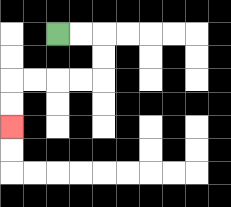{'start': '[2, 1]', 'end': '[0, 5]', 'path_directions': 'R,R,D,D,L,L,L,L,D,D', 'path_coordinates': '[[2, 1], [3, 1], [4, 1], [4, 2], [4, 3], [3, 3], [2, 3], [1, 3], [0, 3], [0, 4], [0, 5]]'}